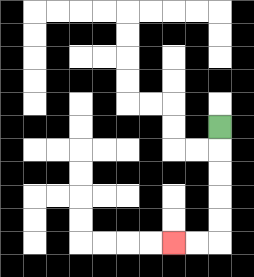{'start': '[9, 5]', 'end': '[7, 10]', 'path_directions': 'D,D,D,D,D,L,L', 'path_coordinates': '[[9, 5], [9, 6], [9, 7], [9, 8], [9, 9], [9, 10], [8, 10], [7, 10]]'}